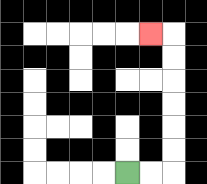{'start': '[5, 7]', 'end': '[6, 1]', 'path_directions': 'R,R,U,U,U,U,U,U,L', 'path_coordinates': '[[5, 7], [6, 7], [7, 7], [7, 6], [7, 5], [7, 4], [7, 3], [7, 2], [7, 1], [6, 1]]'}